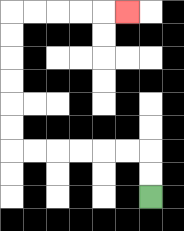{'start': '[6, 8]', 'end': '[5, 0]', 'path_directions': 'U,U,L,L,L,L,L,L,U,U,U,U,U,U,R,R,R,R,R', 'path_coordinates': '[[6, 8], [6, 7], [6, 6], [5, 6], [4, 6], [3, 6], [2, 6], [1, 6], [0, 6], [0, 5], [0, 4], [0, 3], [0, 2], [0, 1], [0, 0], [1, 0], [2, 0], [3, 0], [4, 0], [5, 0]]'}